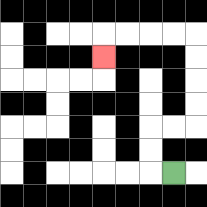{'start': '[7, 7]', 'end': '[4, 2]', 'path_directions': 'L,U,U,R,R,U,U,U,U,L,L,L,L,D', 'path_coordinates': '[[7, 7], [6, 7], [6, 6], [6, 5], [7, 5], [8, 5], [8, 4], [8, 3], [8, 2], [8, 1], [7, 1], [6, 1], [5, 1], [4, 1], [4, 2]]'}